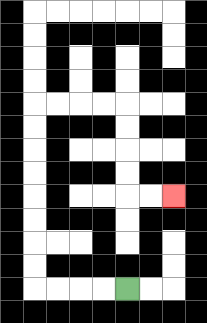{'start': '[5, 12]', 'end': '[7, 8]', 'path_directions': 'L,L,L,L,U,U,U,U,U,U,U,U,R,R,R,R,D,D,D,D,R,R', 'path_coordinates': '[[5, 12], [4, 12], [3, 12], [2, 12], [1, 12], [1, 11], [1, 10], [1, 9], [1, 8], [1, 7], [1, 6], [1, 5], [1, 4], [2, 4], [3, 4], [4, 4], [5, 4], [5, 5], [5, 6], [5, 7], [5, 8], [6, 8], [7, 8]]'}